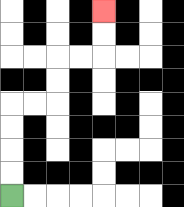{'start': '[0, 8]', 'end': '[4, 0]', 'path_directions': 'U,U,U,U,R,R,U,U,R,R,U,U', 'path_coordinates': '[[0, 8], [0, 7], [0, 6], [0, 5], [0, 4], [1, 4], [2, 4], [2, 3], [2, 2], [3, 2], [4, 2], [4, 1], [4, 0]]'}